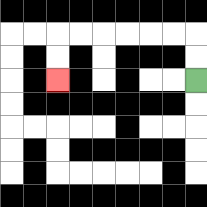{'start': '[8, 3]', 'end': '[2, 3]', 'path_directions': 'U,U,L,L,L,L,L,L,D,D', 'path_coordinates': '[[8, 3], [8, 2], [8, 1], [7, 1], [6, 1], [5, 1], [4, 1], [3, 1], [2, 1], [2, 2], [2, 3]]'}